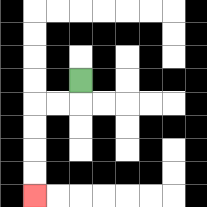{'start': '[3, 3]', 'end': '[1, 8]', 'path_directions': 'D,L,L,D,D,D,D', 'path_coordinates': '[[3, 3], [3, 4], [2, 4], [1, 4], [1, 5], [1, 6], [1, 7], [1, 8]]'}